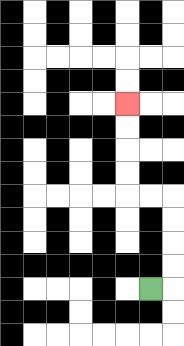{'start': '[6, 12]', 'end': '[5, 4]', 'path_directions': 'R,U,U,U,U,L,L,U,U,U,U', 'path_coordinates': '[[6, 12], [7, 12], [7, 11], [7, 10], [7, 9], [7, 8], [6, 8], [5, 8], [5, 7], [5, 6], [5, 5], [5, 4]]'}